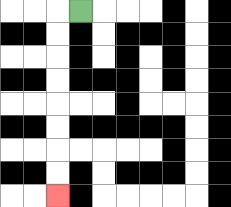{'start': '[3, 0]', 'end': '[2, 8]', 'path_directions': 'L,D,D,D,D,D,D,D,D', 'path_coordinates': '[[3, 0], [2, 0], [2, 1], [2, 2], [2, 3], [2, 4], [2, 5], [2, 6], [2, 7], [2, 8]]'}